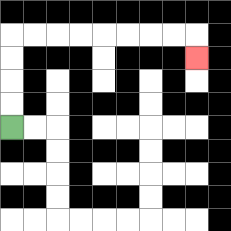{'start': '[0, 5]', 'end': '[8, 2]', 'path_directions': 'U,U,U,U,R,R,R,R,R,R,R,R,D', 'path_coordinates': '[[0, 5], [0, 4], [0, 3], [0, 2], [0, 1], [1, 1], [2, 1], [3, 1], [4, 1], [5, 1], [6, 1], [7, 1], [8, 1], [8, 2]]'}